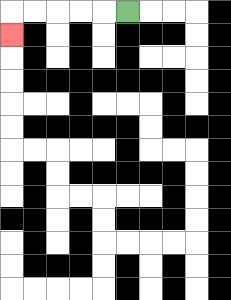{'start': '[5, 0]', 'end': '[0, 1]', 'path_directions': 'L,L,L,L,L,D', 'path_coordinates': '[[5, 0], [4, 0], [3, 0], [2, 0], [1, 0], [0, 0], [0, 1]]'}